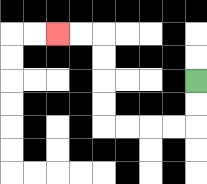{'start': '[8, 3]', 'end': '[2, 1]', 'path_directions': 'D,D,L,L,L,L,U,U,U,U,L,L', 'path_coordinates': '[[8, 3], [8, 4], [8, 5], [7, 5], [6, 5], [5, 5], [4, 5], [4, 4], [4, 3], [4, 2], [4, 1], [3, 1], [2, 1]]'}